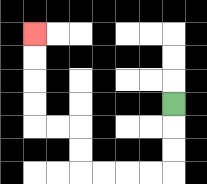{'start': '[7, 4]', 'end': '[1, 1]', 'path_directions': 'D,D,D,L,L,L,L,U,U,L,L,U,U,U,U', 'path_coordinates': '[[7, 4], [7, 5], [7, 6], [7, 7], [6, 7], [5, 7], [4, 7], [3, 7], [3, 6], [3, 5], [2, 5], [1, 5], [1, 4], [1, 3], [1, 2], [1, 1]]'}